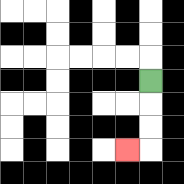{'start': '[6, 3]', 'end': '[5, 6]', 'path_directions': 'D,D,D,L', 'path_coordinates': '[[6, 3], [6, 4], [6, 5], [6, 6], [5, 6]]'}